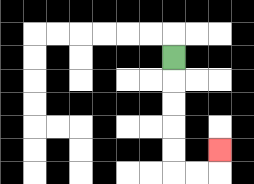{'start': '[7, 2]', 'end': '[9, 6]', 'path_directions': 'D,D,D,D,D,R,R,U', 'path_coordinates': '[[7, 2], [7, 3], [7, 4], [7, 5], [7, 6], [7, 7], [8, 7], [9, 7], [9, 6]]'}